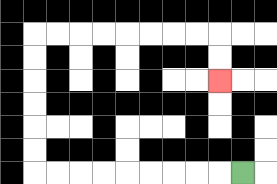{'start': '[10, 7]', 'end': '[9, 3]', 'path_directions': 'L,L,L,L,L,L,L,L,L,U,U,U,U,U,U,R,R,R,R,R,R,R,R,D,D', 'path_coordinates': '[[10, 7], [9, 7], [8, 7], [7, 7], [6, 7], [5, 7], [4, 7], [3, 7], [2, 7], [1, 7], [1, 6], [1, 5], [1, 4], [1, 3], [1, 2], [1, 1], [2, 1], [3, 1], [4, 1], [5, 1], [6, 1], [7, 1], [8, 1], [9, 1], [9, 2], [9, 3]]'}